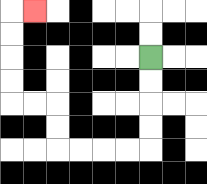{'start': '[6, 2]', 'end': '[1, 0]', 'path_directions': 'D,D,D,D,L,L,L,L,U,U,L,L,U,U,U,U,R', 'path_coordinates': '[[6, 2], [6, 3], [6, 4], [6, 5], [6, 6], [5, 6], [4, 6], [3, 6], [2, 6], [2, 5], [2, 4], [1, 4], [0, 4], [0, 3], [0, 2], [0, 1], [0, 0], [1, 0]]'}